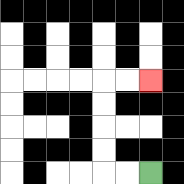{'start': '[6, 7]', 'end': '[6, 3]', 'path_directions': 'L,L,U,U,U,U,R,R', 'path_coordinates': '[[6, 7], [5, 7], [4, 7], [4, 6], [4, 5], [4, 4], [4, 3], [5, 3], [6, 3]]'}